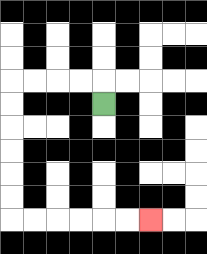{'start': '[4, 4]', 'end': '[6, 9]', 'path_directions': 'U,L,L,L,L,D,D,D,D,D,D,R,R,R,R,R,R', 'path_coordinates': '[[4, 4], [4, 3], [3, 3], [2, 3], [1, 3], [0, 3], [0, 4], [0, 5], [0, 6], [0, 7], [0, 8], [0, 9], [1, 9], [2, 9], [3, 9], [4, 9], [5, 9], [6, 9]]'}